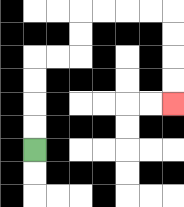{'start': '[1, 6]', 'end': '[7, 4]', 'path_directions': 'U,U,U,U,R,R,U,U,R,R,R,R,D,D,D,D', 'path_coordinates': '[[1, 6], [1, 5], [1, 4], [1, 3], [1, 2], [2, 2], [3, 2], [3, 1], [3, 0], [4, 0], [5, 0], [6, 0], [7, 0], [7, 1], [7, 2], [7, 3], [7, 4]]'}